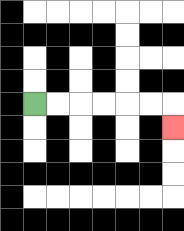{'start': '[1, 4]', 'end': '[7, 5]', 'path_directions': 'R,R,R,R,R,R,D', 'path_coordinates': '[[1, 4], [2, 4], [3, 4], [4, 4], [5, 4], [6, 4], [7, 4], [7, 5]]'}